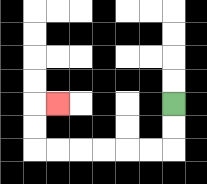{'start': '[7, 4]', 'end': '[2, 4]', 'path_directions': 'D,D,L,L,L,L,L,L,U,U,R', 'path_coordinates': '[[7, 4], [7, 5], [7, 6], [6, 6], [5, 6], [4, 6], [3, 6], [2, 6], [1, 6], [1, 5], [1, 4], [2, 4]]'}